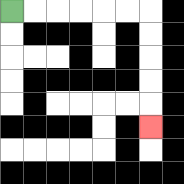{'start': '[0, 0]', 'end': '[6, 5]', 'path_directions': 'R,R,R,R,R,R,D,D,D,D,D', 'path_coordinates': '[[0, 0], [1, 0], [2, 0], [3, 0], [4, 0], [5, 0], [6, 0], [6, 1], [6, 2], [6, 3], [6, 4], [6, 5]]'}